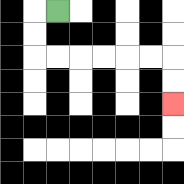{'start': '[2, 0]', 'end': '[7, 4]', 'path_directions': 'L,D,D,R,R,R,R,R,R,D,D', 'path_coordinates': '[[2, 0], [1, 0], [1, 1], [1, 2], [2, 2], [3, 2], [4, 2], [5, 2], [6, 2], [7, 2], [7, 3], [7, 4]]'}